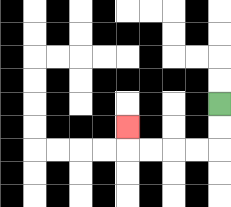{'start': '[9, 4]', 'end': '[5, 5]', 'path_directions': 'D,D,L,L,L,L,U', 'path_coordinates': '[[9, 4], [9, 5], [9, 6], [8, 6], [7, 6], [6, 6], [5, 6], [5, 5]]'}